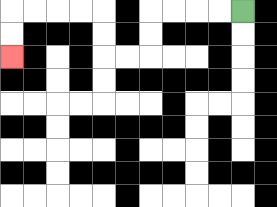{'start': '[10, 0]', 'end': '[0, 2]', 'path_directions': 'L,L,L,L,D,D,L,L,U,U,L,L,L,L,D,D', 'path_coordinates': '[[10, 0], [9, 0], [8, 0], [7, 0], [6, 0], [6, 1], [6, 2], [5, 2], [4, 2], [4, 1], [4, 0], [3, 0], [2, 0], [1, 0], [0, 0], [0, 1], [0, 2]]'}